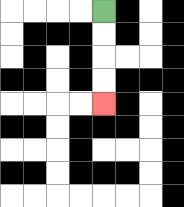{'start': '[4, 0]', 'end': '[4, 4]', 'path_directions': 'D,D,D,D', 'path_coordinates': '[[4, 0], [4, 1], [4, 2], [4, 3], [4, 4]]'}